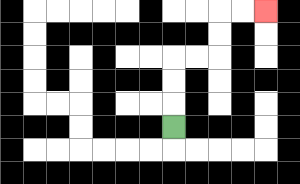{'start': '[7, 5]', 'end': '[11, 0]', 'path_directions': 'U,U,U,R,R,U,U,R,R', 'path_coordinates': '[[7, 5], [7, 4], [7, 3], [7, 2], [8, 2], [9, 2], [9, 1], [9, 0], [10, 0], [11, 0]]'}